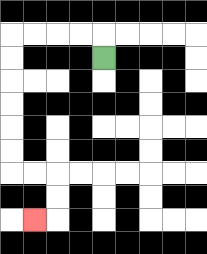{'start': '[4, 2]', 'end': '[1, 9]', 'path_directions': 'U,L,L,L,L,D,D,D,D,D,D,R,R,D,D,L', 'path_coordinates': '[[4, 2], [4, 1], [3, 1], [2, 1], [1, 1], [0, 1], [0, 2], [0, 3], [0, 4], [0, 5], [0, 6], [0, 7], [1, 7], [2, 7], [2, 8], [2, 9], [1, 9]]'}